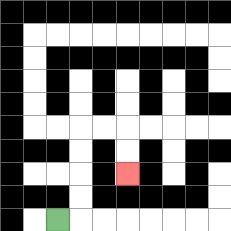{'start': '[2, 9]', 'end': '[5, 7]', 'path_directions': 'R,U,U,U,U,R,R,D,D', 'path_coordinates': '[[2, 9], [3, 9], [3, 8], [3, 7], [3, 6], [3, 5], [4, 5], [5, 5], [5, 6], [5, 7]]'}